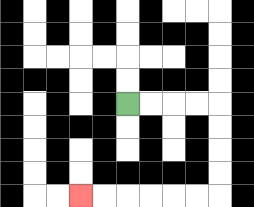{'start': '[5, 4]', 'end': '[3, 8]', 'path_directions': 'R,R,R,R,D,D,D,D,L,L,L,L,L,L', 'path_coordinates': '[[5, 4], [6, 4], [7, 4], [8, 4], [9, 4], [9, 5], [9, 6], [9, 7], [9, 8], [8, 8], [7, 8], [6, 8], [5, 8], [4, 8], [3, 8]]'}